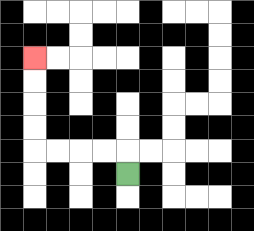{'start': '[5, 7]', 'end': '[1, 2]', 'path_directions': 'U,L,L,L,L,U,U,U,U', 'path_coordinates': '[[5, 7], [5, 6], [4, 6], [3, 6], [2, 6], [1, 6], [1, 5], [1, 4], [1, 3], [1, 2]]'}